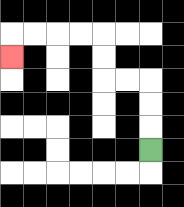{'start': '[6, 6]', 'end': '[0, 2]', 'path_directions': 'U,U,U,L,L,U,U,L,L,L,L,D', 'path_coordinates': '[[6, 6], [6, 5], [6, 4], [6, 3], [5, 3], [4, 3], [4, 2], [4, 1], [3, 1], [2, 1], [1, 1], [0, 1], [0, 2]]'}